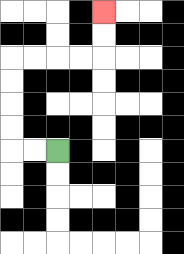{'start': '[2, 6]', 'end': '[4, 0]', 'path_directions': 'L,L,U,U,U,U,R,R,R,R,U,U', 'path_coordinates': '[[2, 6], [1, 6], [0, 6], [0, 5], [0, 4], [0, 3], [0, 2], [1, 2], [2, 2], [3, 2], [4, 2], [4, 1], [4, 0]]'}